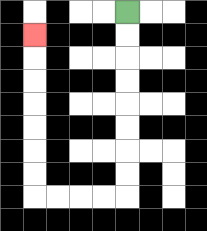{'start': '[5, 0]', 'end': '[1, 1]', 'path_directions': 'D,D,D,D,D,D,D,D,L,L,L,L,U,U,U,U,U,U,U', 'path_coordinates': '[[5, 0], [5, 1], [5, 2], [5, 3], [5, 4], [5, 5], [5, 6], [5, 7], [5, 8], [4, 8], [3, 8], [2, 8], [1, 8], [1, 7], [1, 6], [1, 5], [1, 4], [1, 3], [1, 2], [1, 1]]'}